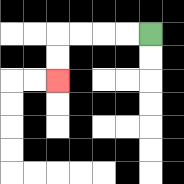{'start': '[6, 1]', 'end': '[2, 3]', 'path_directions': 'L,L,L,L,D,D', 'path_coordinates': '[[6, 1], [5, 1], [4, 1], [3, 1], [2, 1], [2, 2], [2, 3]]'}